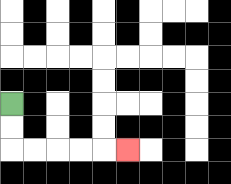{'start': '[0, 4]', 'end': '[5, 6]', 'path_directions': 'D,D,R,R,R,R,R', 'path_coordinates': '[[0, 4], [0, 5], [0, 6], [1, 6], [2, 6], [3, 6], [4, 6], [5, 6]]'}